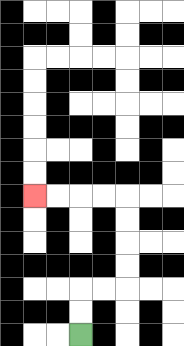{'start': '[3, 14]', 'end': '[1, 8]', 'path_directions': 'U,U,R,R,U,U,U,U,L,L,L,L', 'path_coordinates': '[[3, 14], [3, 13], [3, 12], [4, 12], [5, 12], [5, 11], [5, 10], [5, 9], [5, 8], [4, 8], [3, 8], [2, 8], [1, 8]]'}